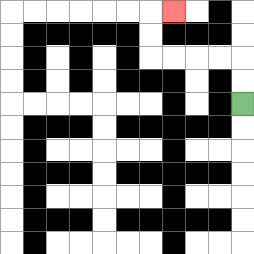{'start': '[10, 4]', 'end': '[7, 0]', 'path_directions': 'U,U,L,L,L,L,U,U,R', 'path_coordinates': '[[10, 4], [10, 3], [10, 2], [9, 2], [8, 2], [7, 2], [6, 2], [6, 1], [6, 0], [7, 0]]'}